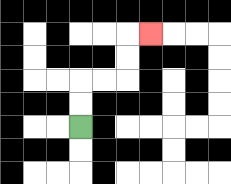{'start': '[3, 5]', 'end': '[6, 1]', 'path_directions': 'U,U,R,R,U,U,R', 'path_coordinates': '[[3, 5], [3, 4], [3, 3], [4, 3], [5, 3], [5, 2], [5, 1], [6, 1]]'}